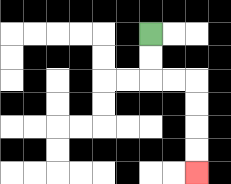{'start': '[6, 1]', 'end': '[8, 7]', 'path_directions': 'D,D,R,R,D,D,D,D', 'path_coordinates': '[[6, 1], [6, 2], [6, 3], [7, 3], [8, 3], [8, 4], [8, 5], [8, 6], [8, 7]]'}